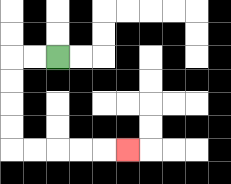{'start': '[2, 2]', 'end': '[5, 6]', 'path_directions': 'L,L,D,D,D,D,R,R,R,R,R', 'path_coordinates': '[[2, 2], [1, 2], [0, 2], [0, 3], [0, 4], [0, 5], [0, 6], [1, 6], [2, 6], [3, 6], [4, 6], [5, 6]]'}